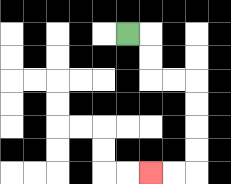{'start': '[5, 1]', 'end': '[6, 7]', 'path_directions': 'R,D,D,R,R,D,D,D,D,L,L', 'path_coordinates': '[[5, 1], [6, 1], [6, 2], [6, 3], [7, 3], [8, 3], [8, 4], [8, 5], [8, 6], [8, 7], [7, 7], [6, 7]]'}